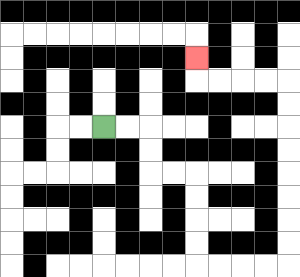{'start': '[4, 5]', 'end': '[8, 2]', 'path_directions': 'R,R,D,D,R,R,D,D,D,D,R,R,R,R,U,U,U,U,U,U,U,U,L,L,L,L,U', 'path_coordinates': '[[4, 5], [5, 5], [6, 5], [6, 6], [6, 7], [7, 7], [8, 7], [8, 8], [8, 9], [8, 10], [8, 11], [9, 11], [10, 11], [11, 11], [12, 11], [12, 10], [12, 9], [12, 8], [12, 7], [12, 6], [12, 5], [12, 4], [12, 3], [11, 3], [10, 3], [9, 3], [8, 3], [8, 2]]'}